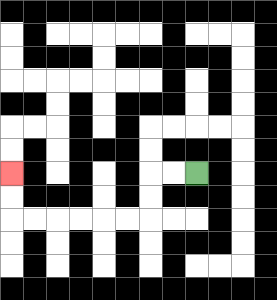{'start': '[8, 7]', 'end': '[0, 7]', 'path_directions': 'L,L,D,D,L,L,L,L,L,L,U,U', 'path_coordinates': '[[8, 7], [7, 7], [6, 7], [6, 8], [6, 9], [5, 9], [4, 9], [3, 9], [2, 9], [1, 9], [0, 9], [0, 8], [0, 7]]'}